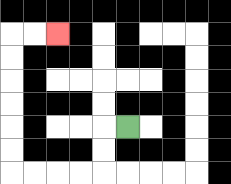{'start': '[5, 5]', 'end': '[2, 1]', 'path_directions': 'L,D,D,L,L,L,L,U,U,U,U,U,U,R,R', 'path_coordinates': '[[5, 5], [4, 5], [4, 6], [4, 7], [3, 7], [2, 7], [1, 7], [0, 7], [0, 6], [0, 5], [0, 4], [0, 3], [0, 2], [0, 1], [1, 1], [2, 1]]'}